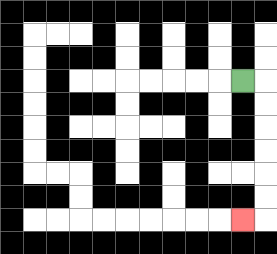{'start': '[10, 3]', 'end': '[10, 9]', 'path_directions': 'R,D,D,D,D,D,D,L', 'path_coordinates': '[[10, 3], [11, 3], [11, 4], [11, 5], [11, 6], [11, 7], [11, 8], [11, 9], [10, 9]]'}